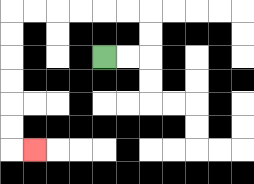{'start': '[4, 2]', 'end': '[1, 6]', 'path_directions': 'R,R,U,U,L,L,L,L,L,L,D,D,D,D,D,D,R', 'path_coordinates': '[[4, 2], [5, 2], [6, 2], [6, 1], [6, 0], [5, 0], [4, 0], [3, 0], [2, 0], [1, 0], [0, 0], [0, 1], [0, 2], [0, 3], [0, 4], [0, 5], [0, 6], [1, 6]]'}